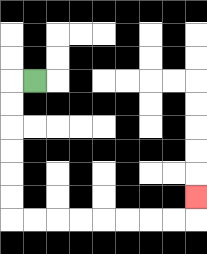{'start': '[1, 3]', 'end': '[8, 8]', 'path_directions': 'L,D,D,D,D,D,D,R,R,R,R,R,R,R,R,U', 'path_coordinates': '[[1, 3], [0, 3], [0, 4], [0, 5], [0, 6], [0, 7], [0, 8], [0, 9], [1, 9], [2, 9], [3, 9], [4, 9], [5, 9], [6, 9], [7, 9], [8, 9], [8, 8]]'}